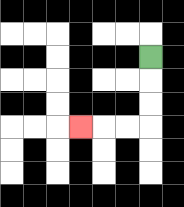{'start': '[6, 2]', 'end': '[3, 5]', 'path_directions': 'D,D,D,L,L,L', 'path_coordinates': '[[6, 2], [6, 3], [6, 4], [6, 5], [5, 5], [4, 5], [3, 5]]'}